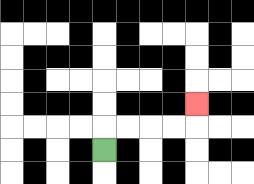{'start': '[4, 6]', 'end': '[8, 4]', 'path_directions': 'U,R,R,R,R,U', 'path_coordinates': '[[4, 6], [4, 5], [5, 5], [6, 5], [7, 5], [8, 5], [8, 4]]'}